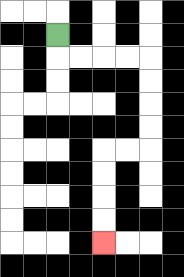{'start': '[2, 1]', 'end': '[4, 10]', 'path_directions': 'D,R,R,R,R,D,D,D,D,L,L,D,D,D,D', 'path_coordinates': '[[2, 1], [2, 2], [3, 2], [4, 2], [5, 2], [6, 2], [6, 3], [6, 4], [6, 5], [6, 6], [5, 6], [4, 6], [4, 7], [4, 8], [4, 9], [4, 10]]'}